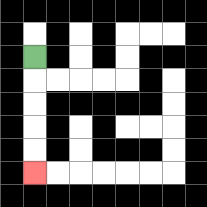{'start': '[1, 2]', 'end': '[1, 7]', 'path_directions': 'D,D,D,D,D', 'path_coordinates': '[[1, 2], [1, 3], [1, 4], [1, 5], [1, 6], [1, 7]]'}